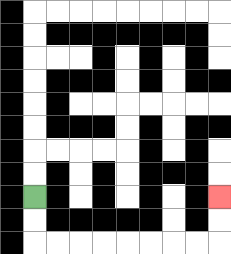{'start': '[1, 8]', 'end': '[9, 8]', 'path_directions': 'D,D,R,R,R,R,R,R,R,R,U,U', 'path_coordinates': '[[1, 8], [1, 9], [1, 10], [2, 10], [3, 10], [4, 10], [5, 10], [6, 10], [7, 10], [8, 10], [9, 10], [9, 9], [9, 8]]'}